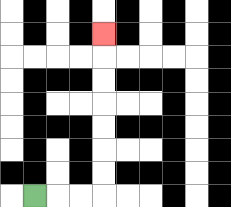{'start': '[1, 8]', 'end': '[4, 1]', 'path_directions': 'R,R,R,U,U,U,U,U,U,U', 'path_coordinates': '[[1, 8], [2, 8], [3, 8], [4, 8], [4, 7], [4, 6], [4, 5], [4, 4], [4, 3], [4, 2], [4, 1]]'}